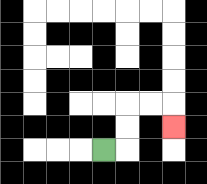{'start': '[4, 6]', 'end': '[7, 5]', 'path_directions': 'R,U,U,R,R,D', 'path_coordinates': '[[4, 6], [5, 6], [5, 5], [5, 4], [6, 4], [7, 4], [7, 5]]'}